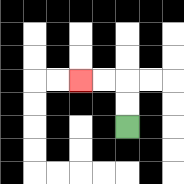{'start': '[5, 5]', 'end': '[3, 3]', 'path_directions': 'U,U,L,L', 'path_coordinates': '[[5, 5], [5, 4], [5, 3], [4, 3], [3, 3]]'}